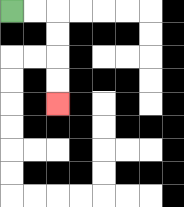{'start': '[0, 0]', 'end': '[2, 4]', 'path_directions': 'R,R,D,D,D,D', 'path_coordinates': '[[0, 0], [1, 0], [2, 0], [2, 1], [2, 2], [2, 3], [2, 4]]'}